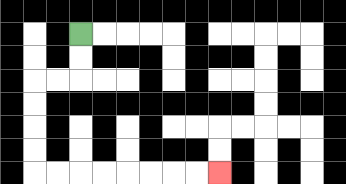{'start': '[3, 1]', 'end': '[9, 7]', 'path_directions': 'D,D,L,L,D,D,D,D,R,R,R,R,R,R,R,R', 'path_coordinates': '[[3, 1], [3, 2], [3, 3], [2, 3], [1, 3], [1, 4], [1, 5], [1, 6], [1, 7], [2, 7], [3, 7], [4, 7], [5, 7], [6, 7], [7, 7], [8, 7], [9, 7]]'}